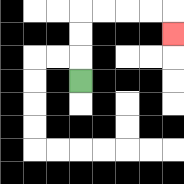{'start': '[3, 3]', 'end': '[7, 1]', 'path_directions': 'U,U,U,R,R,R,R,D', 'path_coordinates': '[[3, 3], [3, 2], [3, 1], [3, 0], [4, 0], [5, 0], [6, 0], [7, 0], [7, 1]]'}